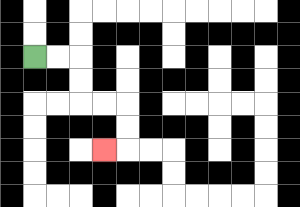{'start': '[1, 2]', 'end': '[4, 6]', 'path_directions': 'R,R,D,D,R,R,D,D,L', 'path_coordinates': '[[1, 2], [2, 2], [3, 2], [3, 3], [3, 4], [4, 4], [5, 4], [5, 5], [5, 6], [4, 6]]'}